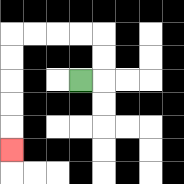{'start': '[3, 3]', 'end': '[0, 6]', 'path_directions': 'R,U,U,L,L,L,L,D,D,D,D,D', 'path_coordinates': '[[3, 3], [4, 3], [4, 2], [4, 1], [3, 1], [2, 1], [1, 1], [0, 1], [0, 2], [0, 3], [0, 4], [0, 5], [0, 6]]'}